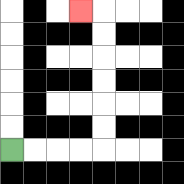{'start': '[0, 6]', 'end': '[3, 0]', 'path_directions': 'R,R,R,R,U,U,U,U,U,U,L', 'path_coordinates': '[[0, 6], [1, 6], [2, 6], [3, 6], [4, 6], [4, 5], [4, 4], [4, 3], [4, 2], [4, 1], [4, 0], [3, 0]]'}